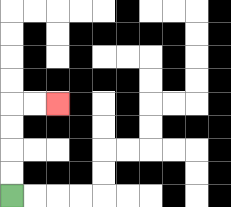{'start': '[0, 8]', 'end': '[2, 4]', 'path_directions': 'U,U,U,U,R,R', 'path_coordinates': '[[0, 8], [0, 7], [0, 6], [0, 5], [0, 4], [1, 4], [2, 4]]'}